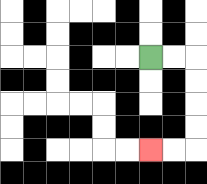{'start': '[6, 2]', 'end': '[6, 6]', 'path_directions': 'R,R,D,D,D,D,L,L', 'path_coordinates': '[[6, 2], [7, 2], [8, 2], [8, 3], [8, 4], [8, 5], [8, 6], [7, 6], [6, 6]]'}